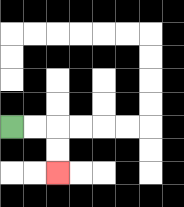{'start': '[0, 5]', 'end': '[2, 7]', 'path_directions': 'R,R,D,D', 'path_coordinates': '[[0, 5], [1, 5], [2, 5], [2, 6], [2, 7]]'}